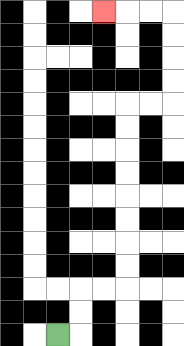{'start': '[2, 14]', 'end': '[4, 0]', 'path_directions': 'R,U,U,R,R,U,U,U,U,U,U,U,U,R,R,U,U,U,U,L,L,L', 'path_coordinates': '[[2, 14], [3, 14], [3, 13], [3, 12], [4, 12], [5, 12], [5, 11], [5, 10], [5, 9], [5, 8], [5, 7], [5, 6], [5, 5], [5, 4], [6, 4], [7, 4], [7, 3], [7, 2], [7, 1], [7, 0], [6, 0], [5, 0], [4, 0]]'}